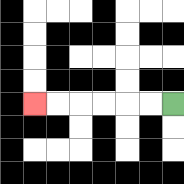{'start': '[7, 4]', 'end': '[1, 4]', 'path_directions': 'L,L,L,L,L,L', 'path_coordinates': '[[7, 4], [6, 4], [5, 4], [4, 4], [3, 4], [2, 4], [1, 4]]'}